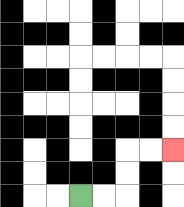{'start': '[3, 8]', 'end': '[7, 6]', 'path_directions': 'R,R,U,U,R,R', 'path_coordinates': '[[3, 8], [4, 8], [5, 8], [5, 7], [5, 6], [6, 6], [7, 6]]'}